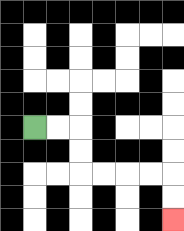{'start': '[1, 5]', 'end': '[7, 9]', 'path_directions': 'R,R,D,D,R,R,R,R,D,D', 'path_coordinates': '[[1, 5], [2, 5], [3, 5], [3, 6], [3, 7], [4, 7], [5, 7], [6, 7], [7, 7], [7, 8], [7, 9]]'}